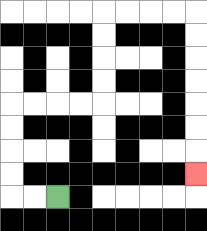{'start': '[2, 8]', 'end': '[8, 7]', 'path_directions': 'L,L,U,U,U,U,R,R,R,R,U,U,U,U,R,R,R,R,D,D,D,D,D,D,D', 'path_coordinates': '[[2, 8], [1, 8], [0, 8], [0, 7], [0, 6], [0, 5], [0, 4], [1, 4], [2, 4], [3, 4], [4, 4], [4, 3], [4, 2], [4, 1], [4, 0], [5, 0], [6, 0], [7, 0], [8, 0], [8, 1], [8, 2], [8, 3], [8, 4], [8, 5], [8, 6], [8, 7]]'}